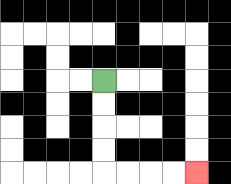{'start': '[4, 3]', 'end': '[8, 7]', 'path_directions': 'D,D,D,D,R,R,R,R', 'path_coordinates': '[[4, 3], [4, 4], [4, 5], [4, 6], [4, 7], [5, 7], [6, 7], [7, 7], [8, 7]]'}